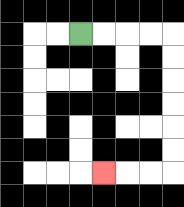{'start': '[3, 1]', 'end': '[4, 7]', 'path_directions': 'R,R,R,R,D,D,D,D,D,D,L,L,L', 'path_coordinates': '[[3, 1], [4, 1], [5, 1], [6, 1], [7, 1], [7, 2], [7, 3], [7, 4], [7, 5], [7, 6], [7, 7], [6, 7], [5, 7], [4, 7]]'}